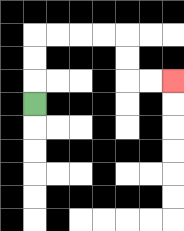{'start': '[1, 4]', 'end': '[7, 3]', 'path_directions': 'U,U,U,R,R,R,R,D,D,R,R', 'path_coordinates': '[[1, 4], [1, 3], [1, 2], [1, 1], [2, 1], [3, 1], [4, 1], [5, 1], [5, 2], [5, 3], [6, 3], [7, 3]]'}